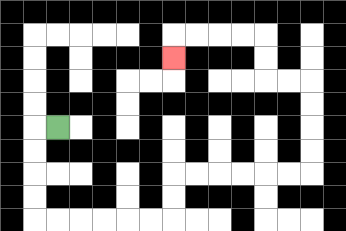{'start': '[2, 5]', 'end': '[7, 2]', 'path_directions': 'L,D,D,D,D,R,R,R,R,R,R,U,U,R,R,R,R,R,R,U,U,U,U,L,L,U,U,L,L,L,L,D', 'path_coordinates': '[[2, 5], [1, 5], [1, 6], [1, 7], [1, 8], [1, 9], [2, 9], [3, 9], [4, 9], [5, 9], [6, 9], [7, 9], [7, 8], [7, 7], [8, 7], [9, 7], [10, 7], [11, 7], [12, 7], [13, 7], [13, 6], [13, 5], [13, 4], [13, 3], [12, 3], [11, 3], [11, 2], [11, 1], [10, 1], [9, 1], [8, 1], [7, 1], [7, 2]]'}